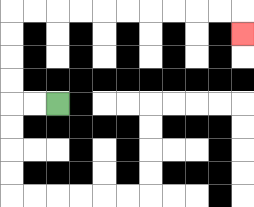{'start': '[2, 4]', 'end': '[10, 1]', 'path_directions': 'L,L,U,U,U,U,R,R,R,R,R,R,R,R,R,R,D', 'path_coordinates': '[[2, 4], [1, 4], [0, 4], [0, 3], [0, 2], [0, 1], [0, 0], [1, 0], [2, 0], [3, 0], [4, 0], [5, 0], [6, 0], [7, 0], [8, 0], [9, 0], [10, 0], [10, 1]]'}